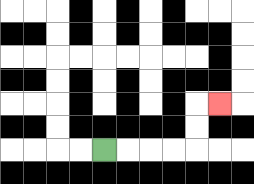{'start': '[4, 6]', 'end': '[9, 4]', 'path_directions': 'R,R,R,R,U,U,R', 'path_coordinates': '[[4, 6], [5, 6], [6, 6], [7, 6], [8, 6], [8, 5], [8, 4], [9, 4]]'}